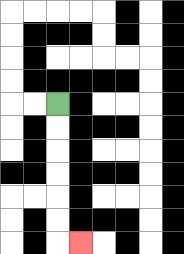{'start': '[2, 4]', 'end': '[3, 10]', 'path_directions': 'D,D,D,D,D,D,R', 'path_coordinates': '[[2, 4], [2, 5], [2, 6], [2, 7], [2, 8], [2, 9], [2, 10], [3, 10]]'}